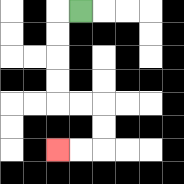{'start': '[3, 0]', 'end': '[2, 6]', 'path_directions': 'L,D,D,D,D,R,R,D,D,L,L', 'path_coordinates': '[[3, 0], [2, 0], [2, 1], [2, 2], [2, 3], [2, 4], [3, 4], [4, 4], [4, 5], [4, 6], [3, 6], [2, 6]]'}